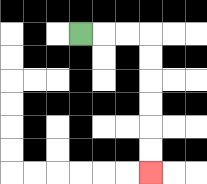{'start': '[3, 1]', 'end': '[6, 7]', 'path_directions': 'R,R,R,D,D,D,D,D,D', 'path_coordinates': '[[3, 1], [4, 1], [5, 1], [6, 1], [6, 2], [6, 3], [6, 4], [6, 5], [6, 6], [6, 7]]'}